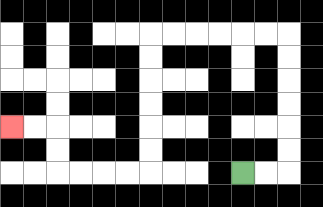{'start': '[10, 7]', 'end': '[0, 5]', 'path_directions': 'R,R,U,U,U,U,U,U,L,L,L,L,L,L,D,D,D,D,D,D,L,L,L,L,U,U,L,L', 'path_coordinates': '[[10, 7], [11, 7], [12, 7], [12, 6], [12, 5], [12, 4], [12, 3], [12, 2], [12, 1], [11, 1], [10, 1], [9, 1], [8, 1], [7, 1], [6, 1], [6, 2], [6, 3], [6, 4], [6, 5], [6, 6], [6, 7], [5, 7], [4, 7], [3, 7], [2, 7], [2, 6], [2, 5], [1, 5], [0, 5]]'}